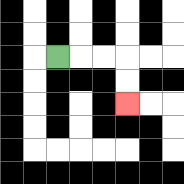{'start': '[2, 2]', 'end': '[5, 4]', 'path_directions': 'R,R,R,D,D', 'path_coordinates': '[[2, 2], [3, 2], [4, 2], [5, 2], [5, 3], [5, 4]]'}